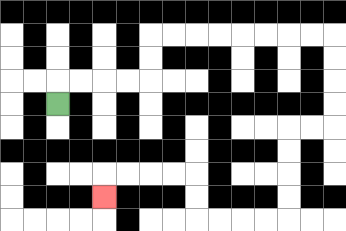{'start': '[2, 4]', 'end': '[4, 8]', 'path_directions': 'U,R,R,R,R,U,U,R,R,R,R,R,R,R,R,D,D,D,D,L,L,D,D,D,D,L,L,L,L,U,U,L,L,L,L,D', 'path_coordinates': '[[2, 4], [2, 3], [3, 3], [4, 3], [5, 3], [6, 3], [6, 2], [6, 1], [7, 1], [8, 1], [9, 1], [10, 1], [11, 1], [12, 1], [13, 1], [14, 1], [14, 2], [14, 3], [14, 4], [14, 5], [13, 5], [12, 5], [12, 6], [12, 7], [12, 8], [12, 9], [11, 9], [10, 9], [9, 9], [8, 9], [8, 8], [8, 7], [7, 7], [6, 7], [5, 7], [4, 7], [4, 8]]'}